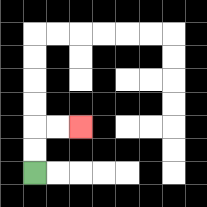{'start': '[1, 7]', 'end': '[3, 5]', 'path_directions': 'U,U,R,R', 'path_coordinates': '[[1, 7], [1, 6], [1, 5], [2, 5], [3, 5]]'}